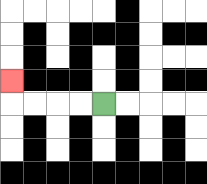{'start': '[4, 4]', 'end': '[0, 3]', 'path_directions': 'L,L,L,L,U', 'path_coordinates': '[[4, 4], [3, 4], [2, 4], [1, 4], [0, 4], [0, 3]]'}